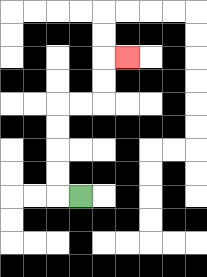{'start': '[3, 8]', 'end': '[5, 2]', 'path_directions': 'L,U,U,U,U,R,R,U,U,R', 'path_coordinates': '[[3, 8], [2, 8], [2, 7], [2, 6], [2, 5], [2, 4], [3, 4], [4, 4], [4, 3], [4, 2], [5, 2]]'}